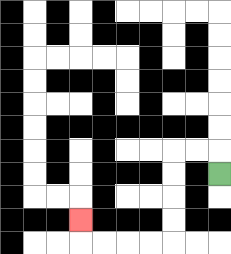{'start': '[9, 7]', 'end': '[3, 9]', 'path_directions': 'U,L,L,D,D,D,D,L,L,L,L,U', 'path_coordinates': '[[9, 7], [9, 6], [8, 6], [7, 6], [7, 7], [7, 8], [7, 9], [7, 10], [6, 10], [5, 10], [4, 10], [3, 10], [3, 9]]'}